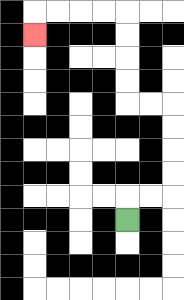{'start': '[5, 9]', 'end': '[1, 1]', 'path_directions': 'U,R,R,U,U,U,U,L,L,U,U,U,U,L,L,L,L,D', 'path_coordinates': '[[5, 9], [5, 8], [6, 8], [7, 8], [7, 7], [7, 6], [7, 5], [7, 4], [6, 4], [5, 4], [5, 3], [5, 2], [5, 1], [5, 0], [4, 0], [3, 0], [2, 0], [1, 0], [1, 1]]'}